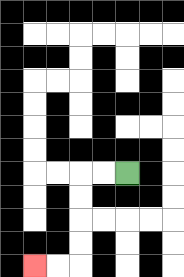{'start': '[5, 7]', 'end': '[1, 11]', 'path_directions': 'L,L,D,D,D,D,L,L', 'path_coordinates': '[[5, 7], [4, 7], [3, 7], [3, 8], [3, 9], [3, 10], [3, 11], [2, 11], [1, 11]]'}